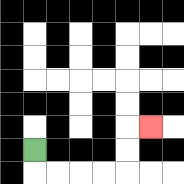{'start': '[1, 6]', 'end': '[6, 5]', 'path_directions': 'D,R,R,R,R,U,U,R', 'path_coordinates': '[[1, 6], [1, 7], [2, 7], [3, 7], [4, 7], [5, 7], [5, 6], [5, 5], [6, 5]]'}